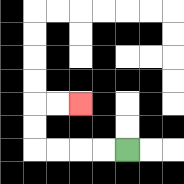{'start': '[5, 6]', 'end': '[3, 4]', 'path_directions': 'L,L,L,L,U,U,R,R', 'path_coordinates': '[[5, 6], [4, 6], [3, 6], [2, 6], [1, 6], [1, 5], [1, 4], [2, 4], [3, 4]]'}